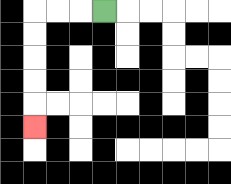{'start': '[4, 0]', 'end': '[1, 5]', 'path_directions': 'L,L,L,D,D,D,D,D', 'path_coordinates': '[[4, 0], [3, 0], [2, 0], [1, 0], [1, 1], [1, 2], [1, 3], [1, 4], [1, 5]]'}